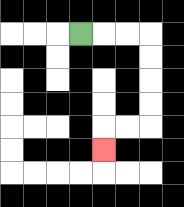{'start': '[3, 1]', 'end': '[4, 6]', 'path_directions': 'R,R,R,D,D,D,D,L,L,D', 'path_coordinates': '[[3, 1], [4, 1], [5, 1], [6, 1], [6, 2], [6, 3], [6, 4], [6, 5], [5, 5], [4, 5], [4, 6]]'}